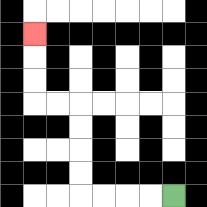{'start': '[7, 8]', 'end': '[1, 1]', 'path_directions': 'L,L,L,L,U,U,U,U,L,L,U,U,U', 'path_coordinates': '[[7, 8], [6, 8], [5, 8], [4, 8], [3, 8], [3, 7], [3, 6], [3, 5], [3, 4], [2, 4], [1, 4], [1, 3], [1, 2], [1, 1]]'}